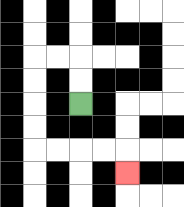{'start': '[3, 4]', 'end': '[5, 7]', 'path_directions': 'U,U,L,L,D,D,D,D,R,R,R,R,D', 'path_coordinates': '[[3, 4], [3, 3], [3, 2], [2, 2], [1, 2], [1, 3], [1, 4], [1, 5], [1, 6], [2, 6], [3, 6], [4, 6], [5, 6], [5, 7]]'}